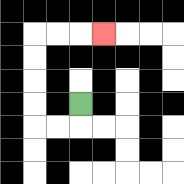{'start': '[3, 4]', 'end': '[4, 1]', 'path_directions': 'D,L,L,U,U,U,U,R,R,R', 'path_coordinates': '[[3, 4], [3, 5], [2, 5], [1, 5], [1, 4], [1, 3], [1, 2], [1, 1], [2, 1], [3, 1], [4, 1]]'}